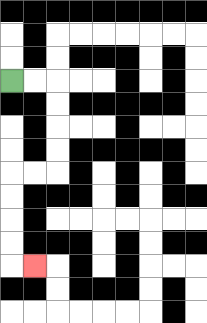{'start': '[0, 3]', 'end': '[1, 11]', 'path_directions': 'R,R,D,D,D,D,L,L,D,D,D,D,R', 'path_coordinates': '[[0, 3], [1, 3], [2, 3], [2, 4], [2, 5], [2, 6], [2, 7], [1, 7], [0, 7], [0, 8], [0, 9], [0, 10], [0, 11], [1, 11]]'}